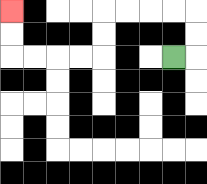{'start': '[7, 2]', 'end': '[0, 0]', 'path_directions': 'R,U,U,L,L,L,L,D,D,L,L,L,L,U,U', 'path_coordinates': '[[7, 2], [8, 2], [8, 1], [8, 0], [7, 0], [6, 0], [5, 0], [4, 0], [4, 1], [4, 2], [3, 2], [2, 2], [1, 2], [0, 2], [0, 1], [0, 0]]'}